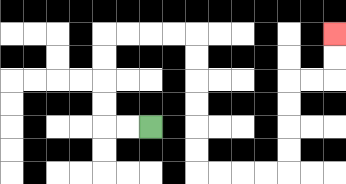{'start': '[6, 5]', 'end': '[14, 1]', 'path_directions': 'L,L,U,U,U,U,R,R,R,R,D,D,D,D,D,D,R,R,R,R,U,U,U,U,R,R,U,U', 'path_coordinates': '[[6, 5], [5, 5], [4, 5], [4, 4], [4, 3], [4, 2], [4, 1], [5, 1], [6, 1], [7, 1], [8, 1], [8, 2], [8, 3], [8, 4], [8, 5], [8, 6], [8, 7], [9, 7], [10, 7], [11, 7], [12, 7], [12, 6], [12, 5], [12, 4], [12, 3], [13, 3], [14, 3], [14, 2], [14, 1]]'}